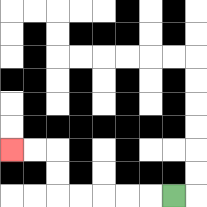{'start': '[7, 8]', 'end': '[0, 6]', 'path_directions': 'L,L,L,L,L,U,U,L,L', 'path_coordinates': '[[7, 8], [6, 8], [5, 8], [4, 8], [3, 8], [2, 8], [2, 7], [2, 6], [1, 6], [0, 6]]'}